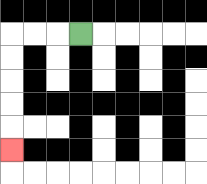{'start': '[3, 1]', 'end': '[0, 6]', 'path_directions': 'L,L,L,D,D,D,D,D', 'path_coordinates': '[[3, 1], [2, 1], [1, 1], [0, 1], [0, 2], [0, 3], [0, 4], [0, 5], [0, 6]]'}